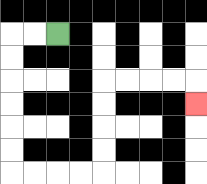{'start': '[2, 1]', 'end': '[8, 4]', 'path_directions': 'L,L,D,D,D,D,D,D,R,R,R,R,U,U,U,U,R,R,R,R,D', 'path_coordinates': '[[2, 1], [1, 1], [0, 1], [0, 2], [0, 3], [0, 4], [0, 5], [0, 6], [0, 7], [1, 7], [2, 7], [3, 7], [4, 7], [4, 6], [4, 5], [4, 4], [4, 3], [5, 3], [6, 3], [7, 3], [8, 3], [8, 4]]'}